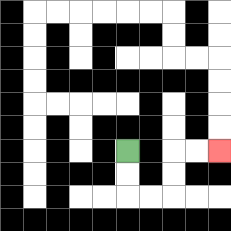{'start': '[5, 6]', 'end': '[9, 6]', 'path_directions': 'D,D,R,R,U,U,R,R', 'path_coordinates': '[[5, 6], [5, 7], [5, 8], [6, 8], [7, 8], [7, 7], [7, 6], [8, 6], [9, 6]]'}